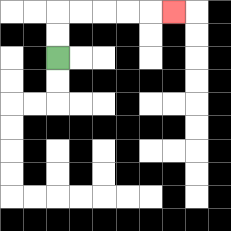{'start': '[2, 2]', 'end': '[7, 0]', 'path_directions': 'U,U,R,R,R,R,R', 'path_coordinates': '[[2, 2], [2, 1], [2, 0], [3, 0], [4, 0], [5, 0], [6, 0], [7, 0]]'}